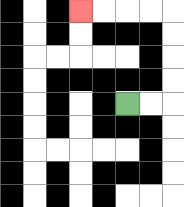{'start': '[5, 4]', 'end': '[3, 0]', 'path_directions': 'R,R,U,U,U,U,L,L,L,L', 'path_coordinates': '[[5, 4], [6, 4], [7, 4], [7, 3], [7, 2], [7, 1], [7, 0], [6, 0], [5, 0], [4, 0], [3, 0]]'}